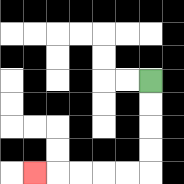{'start': '[6, 3]', 'end': '[1, 7]', 'path_directions': 'D,D,D,D,L,L,L,L,L', 'path_coordinates': '[[6, 3], [6, 4], [6, 5], [6, 6], [6, 7], [5, 7], [4, 7], [3, 7], [2, 7], [1, 7]]'}